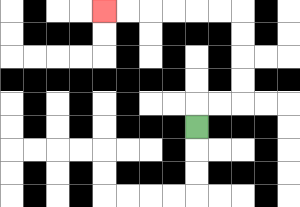{'start': '[8, 5]', 'end': '[4, 0]', 'path_directions': 'U,R,R,U,U,U,U,L,L,L,L,L,L', 'path_coordinates': '[[8, 5], [8, 4], [9, 4], [10, 4], [10, 3], [10, 2], [10, 1], [10, 0], [9, 0], [8, 0], [7, 0], [6, 0], [5, 0], [4, 0]]'}